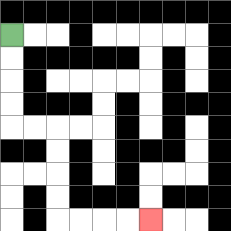{'start': '[0, 1]', 'end': '[6, 9]', 'path_directions': 'D,D,D,D,R,R,D,D,D,D,R,R,R,R', 'path_coordinates': '[[0, 1], [0, 2], [0, 3], [0, 4], [0, 5], [1, 5], [2, 5], [2, 6], [2, 7], [2, 8], [2, 9], [3, 9], [4, 9], [5, 9], [6, 9]]'}